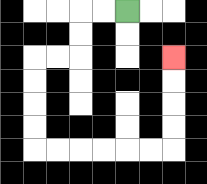{'start': '[5, 0]', 'end': '[7, 2]', 'path_directions': 'L,L,D,D,L,L,D,D,D,D,R,R,R,R,R,R,U,U,U,U', 'path_coordinates': '[[5, 0], [4, 0], [3, 0], [3, 1], [3, 2], [2, 2], [1, 2], [1, 3], [1, 4], [1, 5], [1, 6], [2, 6], [3, 6], [4, 6], [5, 6], [6, 6], [7, 6], [7, 5], [7, 4], [7, 3], [7, 2]]'}